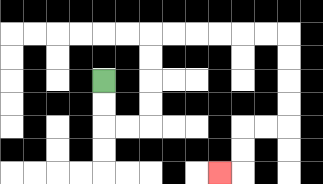{'start': '[4, 3]', 'end': '[9, 7]', 'path_directions': 'D,D,R,R,U,U,U,U,R,R,R,R,R,R,D,D,D,D,L,L,D,D,L', 'path_coordinates': '[[4, 3], [4, 4], [4, 5], [5, 5], [6, 5], [6, 4], [6, 3], [6, 2], [6, 1], [7, 1], [8, 1], [9, 1], [10, 1], [11, 1], [12, 1], [12, 2], [12, 3], [12, 4], [12, 5], [11, 5], [10, 5], [10, 6], [10, 7], [9, 7]]'}